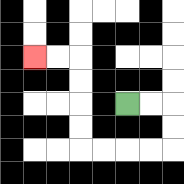{'start': '[5, 4]', 'end': '[1, 2]', 'path_directions': 'R,R,D,D,L,L,L,L,U,U,U,U,L,L', 'path_coordinates': '[[5, 4], [6, 4], [7, 4], [7, 5], [7, 6], [6, 6], [5, 6], [4, 6], [3, 6], [3, 5], [3, 4], [3, 3], [3, 2], [2, 2], [1, 2]]'}